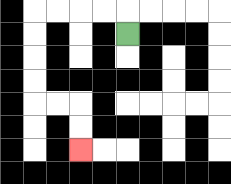{'start': '[5, 1]', 'end': '[3, 6]', 'path_directions': 'U,L,L,L,L,D,D,D,D,R,R,D,D', 'path_coordinates': '[[5, 1], [5, 0], [4, 0], [3, 0], [2, 0], [1, 0], [1, 1], [1, 2], [1, 3], [1, 4], [2, 4], [3, 4], [3, 5], [3, 6]]'}